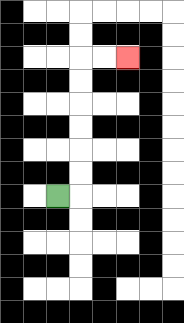{'start': '[2, 8]', 'end': '[5, 2]', 'path_directions': 'R,U,U,U,U,U,U,R,R', 'path_coordinates': '[[2, 8], [3, 8], [3, 7], [3, 6], [3, 5], [3, 4], [3, 3], [3, 2], [4, 2], [5, 2]]'}